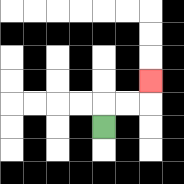{'start': '[4, 5]', 'end': '[6, 3]', 'path_directions': 'U,R,R,U', 'path_coordinates': '[[4, 5], [4, 4], [5, 4], [6, 4], [6, 3]]'}